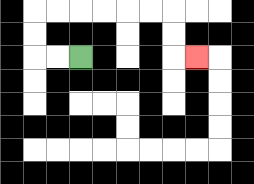{'start': '[3, 2]', 'end': '[8, 2]', 'path_directions': 'L,L,U,U,R,R,R,R,R,R,D,D,R', 'path_coordinates': '[[3, 2], [2, 2], [1, 2], [1, 1], [1, 0], [2, 0], [3, 0], [4, 0], [5, 0], [6, 0], [7, 0], [7, 1], [7, 2], [8, 2]]'}